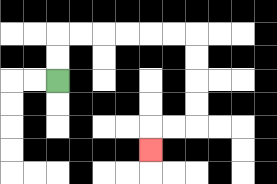{'start': '[2, 3]', 'end': '[6, 6]', 'path_directions': 'U,U,R,R,R,R,R,R,D,D,D,D,L,L,D', 'path_coordinates': '[[2, 3], [2, 2], [2, 1], [3, 1], [4, 1], [5, 1], [6, 1], [7, 1], [8, 1], [8, 2], [8, 3], [8, 4], [8, 5], [7, 5], [6, 5], [6, 6]]'}